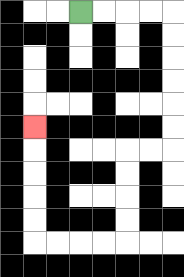{'start': '[3, 0]', 'end': '[1, 5]', 'path_directions': 'R,R,R,R,D,D,D,D,D,D,L,L,D,D,D,D,L,L,L,L,U,U,U,U,U', 'path_coordinates': '[[3, 0], [4, 0], [5, 0], [6, 0], [7, 0], [7, 1], [7, 2], [7, 3], [7, 4], [7, 5], [7, 6], [6, 6], [5, 6], [5, 7], [5, 8], [5, 9], [5, 10], [4, 10], [3, 10], [2, 10], [1, 10], [1, 9], [1, 8], [1, 7], [1, 6], [1, 5]]'}